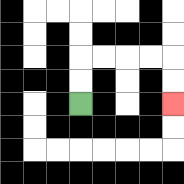{'start': '[3, 4]', 'end': '[7, 4]', 'path_directions': 'U,U,R,R,R,R,D,D', 'path_coordinates': '[[3, 4], [3, 3], [3, 2], [4, 2], [5, 2], [6, 2], [7, 2], [7, 3], [7, 4]]'}